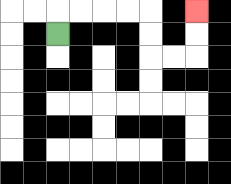{'start': '[2, 1]', 'end': '[8, 0]', 'path_directions': 'U,R,R,R,R,D,D,R,R,U,U', 'path_coordinates': '[[2, 1], [2, 0], [3, 0], [4, 0], [5, 0], [6, 0], [6, 1], [6, 2], [7, 2], [8, 2], [8, 1], [8, 0]]'}